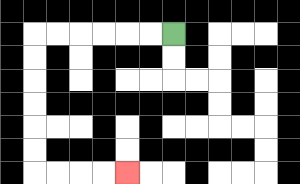{'start': '[7, 1]', 'end': '[5, 7]', 'path_directions': 'L,L,L,L,L,L,D,D,D,D,D,D,R,R,R,R', 'path_coordinates': '[[7, 1], [6, 1], [5, 1], [4, 1], [3, 1], [2, 1], [1, 1], [1, 2], [1, 3], [1, 4], [1, 5], [1, 6], [1, 7], [2, 7], [3, 7], [4, 7], [5, 7]]'}